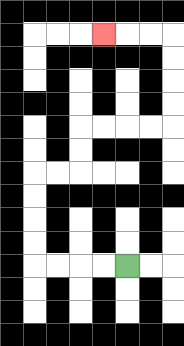{'start': '[5, 11]', 'end': '[4, 1]', 'path_directions': 'L,L,L,L,U,U,U,U,R,R,U,U,R,R,R,R,U,U,U,U,L,L,L', 'path_coordinates': '[[5, 11], [4, 11], [3, 11], [2, 11], [1, 11], [1, 10], [1, 9], [1, 8], [1, 7], [2, 7], [3, 7], [3, 6], [3, 5], [4, 5], [5, 5], [6, 5], [7, 5], [7, 4], [7, 3], [7, 2], [7, 1], [6, 1], [5, 1], [4, 1]]'}